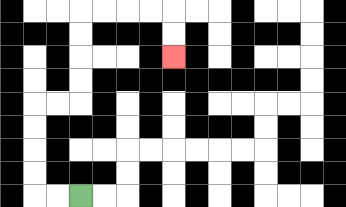{'start': '[3, 8]', 'end': '[7, 2]', 'path_directions': 'L,L,U,U,U,U,R,R,U,U,U,U,R,R,R,R,D,D', 'path_coordinates': '[[3, 8], [2, 8], [1, 8], [1, 7], [1, 6], [1, 5], [1, 4], [2, 4], [3, 4], [3, 3], [3, 2], [3, 1], [3, 0], [4, 0], [5, 0], [6, 0], [7, 0], [7, 1], [7, 2]]'}